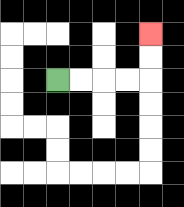{'start': '[2, 3]', 'end': '[6, 1]', 'path_directions': 'R,R,R,R,U,U', 'path_coordinates': '[[2, 3], [3, 3], [4, 3], [5, 3], [6, 3], [6, 2], [6, 1]]'}